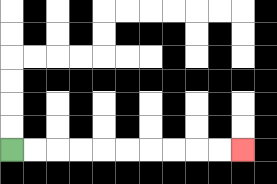{'start': '[0, 6]', 'end': '[10, 6]', 'path_directions': 'R,R,R,R,R,R,R,R,R,R', 'path_coordinates': '[[0, 6], [1, 6], [2, 6], [3, 6], [4, 6], [5, 6], [6, 6], [7, 6], [8, 6], [9, 6], [10, 6]]'}